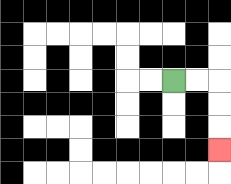{'start': '[7, 3]', 'end': '[9, 6]', 'path_directions': 'R,R,D,D,D', 'path_coordinates': '[[7, 3], [8, 3], [9, 3], [9, 4], [9, 5], [9, 6]]'}